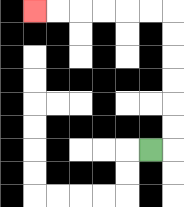{'start': '[6, 6]', 'end': '[1, 0]', 'path_directions': 'R,U,U,U,U,U,U,L,L,L,L,L,L', 'path_coordinates': '[[6, 6], [7, 6], [7, 5], [7, 4], [7, 3], [7, 2], [7, 1], [7, 0], [6, 0], [5, 0], [4, 0], [3, 0], [2, 0], [1, 0]]'}